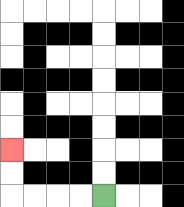{'start': '[4, 8]', 'end': '[0, 6]', 'path_directions': 'L,L,L,L,U,U', 'path_coordinates': '[[4, 8], [3, 8], [2, 8], [1, 8], [0, 8], [0, 7], [0, 6]]'}